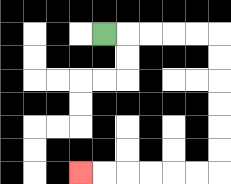{'start': '[4, 1]', 'end': '[3, 7]', 'path_directions': 'R,R,R,R,R,D,D,D,D,D,D,L,L,L,L,L,L', 'path_coordinates': '[[4, 1], [5, 1], [6, 1], [7, 1], [8, 1], [9, 1], [9, 2], [9, 3], [9, 4], [9, 5], [9, 6], [9, 7], [8, 7], [7, 7], [6, 7], [5, 7], [4, 7], [3, 7]]'}